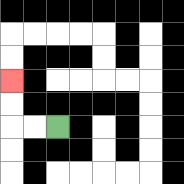{'start': '[2, 5]', 'end': '[0, 3]', 'path_directions': 'L,L,U,U', 'path_coordinates': '[[2, 5], [1, 5], [0, 5], [0, 4], [0, 3]]'}